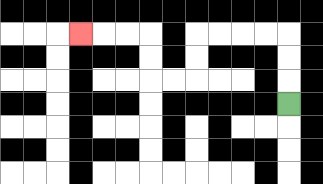{'start': '[12, 4]', 'end': '[3, 1]', 'path_directions': 'U,U,U,L,L,L,L,D,D,L,L,U,U,L,L,L', 'path_coordinates': '[[12, 4], [12, 3], [12, 2], [12, 1], [11, 1], [10, 1], [9, 1], [8, 1], [8, 2], [8, 3], [7, 3], [6, 3], [6, 2], [6, 1], [5, 1], [4, 1], [3, 1]]'}